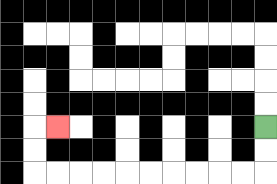{'start': '[11, 5]', 'end': '[2, 5]', 'path_directions': 'D,D,L,L,L,L,L,L,L,L,L,L,U,U,R', 'path_coordinates': '[[11, 5], [11, 6], [11, 7], [10, 7], [9, 7], [8, 7], [7, 7], [6, 7], [5, 7], [4, 7], [3, 7], [2, 7], [1, 7], [1, 6], [1, 5], [2, 5]]'}